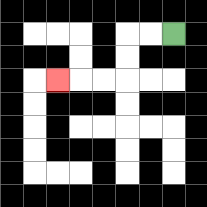{'start': '[7, 1]', 'end': '[2, 3]', 'path_directions': 'L,L,D,D,L,L,L', 'path_coordinates': '[[7, 1], [6, 1], [5, 1], [5, 2], [5, 3], [4, 3], [3, 3], [2, 3]]'}